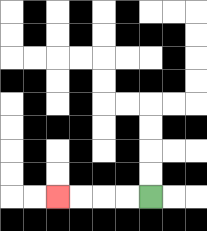{'start': '[6, 8]', 'end': '[2, 8]', 'path_directions': 'L,L,L,L', 'path_coordinates': '[[6, 8], [5, 8], [4, 8], [3, 8], [2, 8]]'}